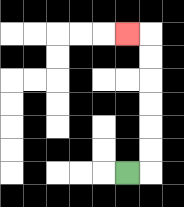{'start': '[5, 7]', 'end': '[5, 1]', 'path_directions': 'R,U,U,U,U,U,U,L', 'path_coordinates': '[[5, 7], [6, 7], [6, 6], [6, 5], [6, 4], [6, 3], [6, 2], [6, 1], [5, 1]]'}